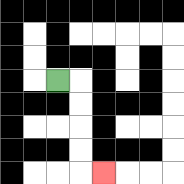{'start': '[2, 3]', 'end': '[4, 7]', 'path_directions': 'R,D,D,D,D,R', 'path_coordinates': '[[2, 3], [3, 3], [3, 4], [3, 5], [3, 6], [3, 7], [4, 7]]'}